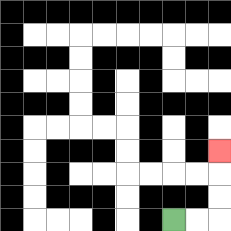{'start': '[7, 9]', 'end': '[9, 6]', 'path_directions': 'R,R,U,U,U', 'path_coordinates': '[[7, 9], [8, 9], [9, 9], [9, 8], [9, 7], [9, 6]]'}